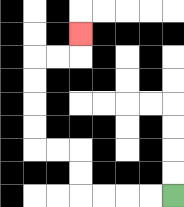{'start': '[7, 8]', 'end': '[3, 1]', 'path_directions': 'L,L,L,L,U,U,L,L,U,U,U,U,R,R,U', 'path_coordinates': '[[7, 8], [6, 8], [5, 8], [4, 8], [3, 8], [3, 7], [3, 6], [2, 6], [1, 6], [1, 5], [1, 4], [1, 3], [1, 2], [2, 2], [3, 2], [3, 1]]'}